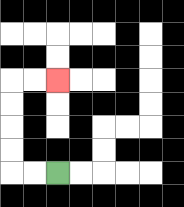{'start': '[2, 7]', 'end': '[2, 3]', 'path_directions': 'L,L,U,U,U,U,R,R', 'path_coordinates': '[[2, 7], [1, 7], [0, 7], [0, 6], [0, 5], [0, 4], [0, 3], [1, 3], [2, 3]]'}